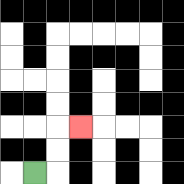{'start': '[1, 7]', 'end': '[3, 5]', 'path_directions': 'R,U,U,R', 'path_coordinates': '[[1, 7], [2, 7], [2, 6], [2, 5], [3, 5]]'}